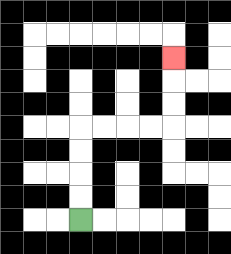{'start': '[3, 9]', 'end': '[7, 2]', 'path_directions': 'U,U,U,U,R,R,R,R,U,U,U', 'path_coordinates': '[[3, 9], [3, 8], [3, 7], [3, 6], [3, 5], [4, 5], [5, 5], [6, 5], [7, 5], [7, 4], [7, 3], [7, 2]]'}